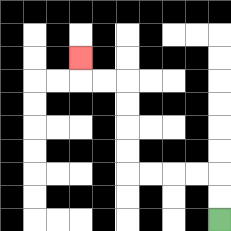{'start': '[9, 9]', 'end': '[3, 2]', 'path_directions': 'U,U,L,L,L,L,U,U,U,U,L,L,U', 'path_coordinates': '[[9, 9], [9, 8], [9, 7], [8, 7], [7, 7], [6, 7], [5, 7], [5, 6], [5, 5], [5, 4], [5, 3], [4, 3], [3, 3], [3, 2]]'}